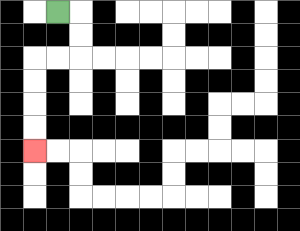{'start': '[2, 0]', 'end': '[1, 6]', 'path_directions': 'R,D,D,L,L,D,D,D,D', 'path_coordinates': '[[2, 0], [3, 0], [3, 1], [3, 2], [2, 2], [1, 2], [1, 3], [1, 4], [1, 5], [1, 6]]'}